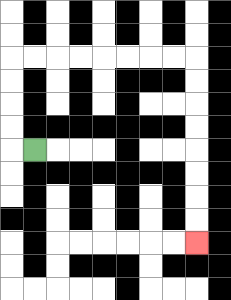{'start': '[1, 6]', 'end': '[8, 10]', 'path_directions': 'L,U,U,U,U,R,R,R,R,R,R,R,R,D,D,D,D,D,D,D,D', 'path_coordinates': '[[1, 6], [0, 6], [0, 5], [0, 4], [0, 3], [0, 2], [1, 2], [2, 2], [3, 2], [4, 2], [5, 2], [6, 2], [7, 2], [8, 2], [8, 3], [8, 4], [8, 5], [8, 6], [8, 7], [8, 8], [8, 9], [8, 10]]'}